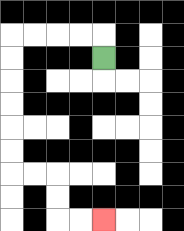{'start': '[4, 2]', 'end': '[4, 9]', 'path_directions': 'U,L,L,L,L,D,D,D,D,D,D,R,R,D,D,R,R', 'path_coordinates': '[[4, 2], [4, 1], [3, 1], [2, 1], [1, 1], [0, 1], [0, 2], [0, 3], [0, 4], [0, 5], [0, 6], [0, 7], [1, 7], [2, 7], [2, 8], [2, 9], [3, 9], [4, 9]]'}